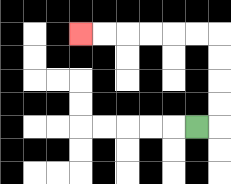{'start': '[8, 5]', 'end': '[3, 1]', 'path_directions': 'R,U,U,U,U,L,L,L,L,L,L', 'path_coordinates': '[[8, 5], [9, 5], [9, 4], [9, 3], [9, 2], [9, 1], [8, 1], [7, 1], [6, 1], [5, 1], [4, 1], [3, 1]]'}